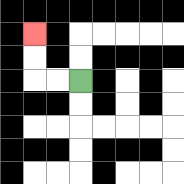{'start': '[3, 3]', 'end': '[1, 1]', 'path_directions': 'L,L,U,U', 'path_coordinates': '[[3, 3], [2, 3], [1, 3], [1, 2], [1, 1]]'}